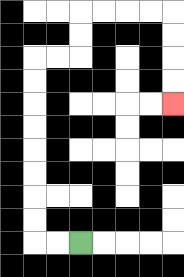{'start': '[3, 10]', 'end': '[7, 4]', 'path_directions': 'L,L,U,U,U,U,U,U,U,U,R,R,U,U,R,R,R,R,D,D,D,D', 'path_coordinates': '[[3, 10], [2, 10], [1, 10], [1, 9], [1, 8], [1, 7], [1, 6], [1, 5], [1, 4], [1, 3], [1, 2], [2, 2], [3, 2], [3, 1], [3, 0], [4, 0], [5, 0], [6, 0], [7, 0], [7, 1], [7, 2], [7, 3], [7, 4]]'}